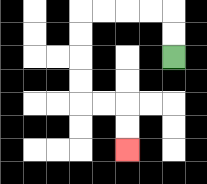{'start': '[7, 2]', 'end': '[5, 6]', 'path_directions': 'U,U,L,L,L,L,D,D,D,D,R,R,D,D', 'path_coordinates': '[[7, 2], [7, 1], [7, 0], [6, 0], [5, 0], [4, 0], [3, 0], [3, 1], [3, 2], [3, 3], [3, 4], [4, 4], [5, 4], [5, 5], [5, 6]]'}